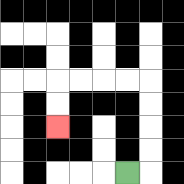{'start': '[5, 7]', 'end': '[2, 5]', 'path_directions': 'R,U,U,U,U,L,L,L,L,D,D', 'path_coordinates': '[[5, 7], [6, 7], [6, 6], [6, 5], [6, 4], [6, 3], [5, 3], [4, 3], [3, 3], [2, 3], [2, 4], [2, 5]]'}